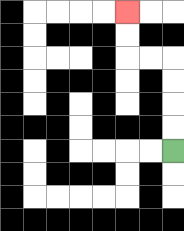{'start': '[7, 6]', 'end': '[5, 0]', 'path_directions': 'U,U,U,U,L,L,U,U', 'path_coordinates': '[[7, 6], [7, 5], [7, 4], [7, 3], [7, 2], [6, 2], [5, 2], [5, 1], [5, 0]]'}